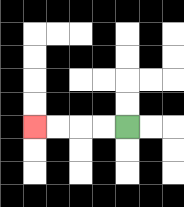{'start': '[5, 5]', 'end': '[1, 5]', 'path_directions': 'L,L,L,L', 'path_coordinates': '[[5, 5], [4, 5], [3, 5], [2, 5], [1, 5]]'}